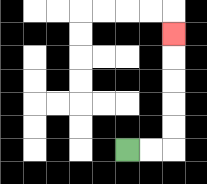{'start': '[5, 6]', 'end': '[7, 1]', 'path_directions': 'R,R,U,U,U,U,U', 'path_coordinates': '[[5, 6], [6, 6], [7, 6], [7, 5], [7, 4], [7, 3], [7, 2], [7, 1]]'}